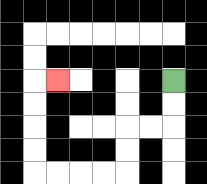{'start': '[7, 3]', 'end': '[2, 3]', 'path_directions': 'D,D,L,L,D,D,L,L,L,L,U,U,U,U,R', 'path_coordinates': '[[7, 3], [7, 4], [7, 5], [6, 5], [5, 5], [5, 6], [5, 7], [4, 7], [3, 7], [2, 7], [1, 7], [1, 6], [1, 5], [1, 4], [1, 3], [2, 3]]'}